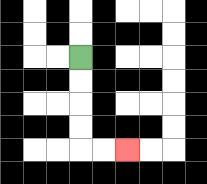{'start': '[3, 2]', 'end': '[5, 6]', 'path_directions': 'D,D,D,D,R,R', 'path_coordinates': '[[3, 2], [3, 3], [3, 4], [3, 5], [3, 6], [4, 6], [5, 6]]'}